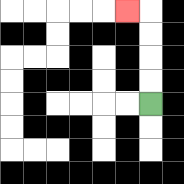{'start': '[6, 4]', 'end': '[5, 0]', 'path_directions': 'U,U,U,U,L', 'path_coordinates': '[[6, 4], [6, 3], [6, 2], [6, 1], [6, 0], [5, 0]]'}